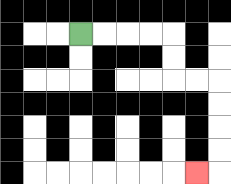{'start': '[3, 1]', 'end': '[8, 7]', 'path_directions': 'R,R,R,R,D,D,R,R,D,D,D,D,L', 'path_coordinates': '[[3, 1], [4, 1], [5, 1], [6, 1], [7, 1], [7, 2], [7, 3], [8, 3], [9, 3], [9, 4], [9, 5], [9, 6], [9, 7], [8, 7]]'}